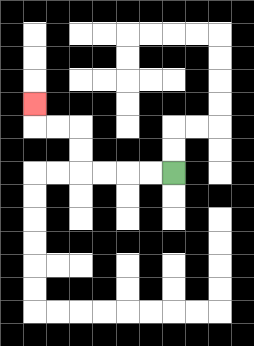{'start': '[7, 7]', 'end': '[1, 4]', 'path_directions': 'L,L,L,L,U,U,L,L,U', 'path_coordinates': '[[7, 7], [6, 7], [5, 7], [4, 7], [3, 7], [3, 6], [3, 5], [2, 5], [1, 5], [1, 4]]'}